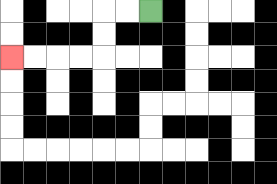{'start': '[6, 0]', 'end': '[0, 2]', 'path_directions': 'L,L,D,D,L,L,L,L', 'path_coordinates': '[[6, 0], [5, 0], [4, 0], [4, 1], [4, 2], [3, 2], [2, 2], [1, 2], [0, 2]]'}